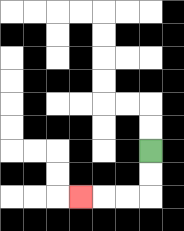{'start': '[6, 6]', 'end': '[3, 8]', 'path_directions': 'D,D,L,L,L', 'path_coordinates': '[[6, 6], [6, 7], [6, 8], [5, 8], [4, 8], [3, 8]]'}